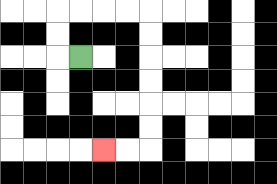{'start': '[3, 2]', 'end': '[4, 6]', 'path_directions': 'L,U,U,R,R,R,R,D,D,D,D,D,D,L,L', 'path_coordinates': '[[3, 2], [2, 2], [2, 1], [2, 0], [3, 0], [4, 0], [5, 0], [6, 0], [6, 1], [6, 2], [6, 3], [6, 4], [6, 5], [6, 6], [5, 6], [4, 6]]'}